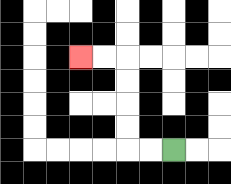{'start': '[7, 6]', 'end': '[3, 2]', 'path_directions': 'L,L,U,U,U,U,L,L', 'path_coordinates': '[[7, 6], [6, 6], [5, 6], [5, 5], [5, 4], [5, 3], [5, 2], [4, 2], [3, 2]]'}